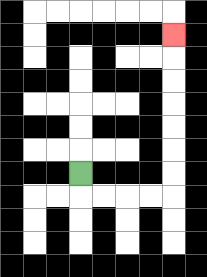{'start': '[3, 7]', 'end': '[7, 1]', 'path_directions': 'D,R,R,R,R,U,U,U,U,U,U,U', 'path_coordinates': '[[3, 7], [3, 8], [4, 8], [5, 8], [6, 8], [7, 8], [7, 7], [7, 6], [7, 5], [7, 4], [7, 3], [7, 2], [7, 1]]'}